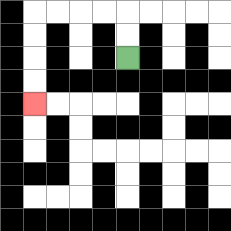{'start': '[5, 2]', 'end': '[1, 4]', 'path_directions': 'U,U,L,L,L,L,D,D,D,D', 'path_coordinates': '[[5, 2], [5, 1], [5, 0], [4, 0], [3, 0], [2, 0], [1, 0], [1, 1], [1, 2], [1, 3], [1, 4]]'}